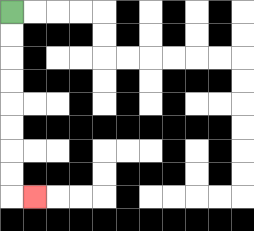{'start': '[0, 0]', 'end': '[1, 8]', 'path_directions': 'D,D,D,D,D,D,D,D,R', 'path_coordinates': '[[0, 0], [0, 1], [0, 2], [0, 3], [0, 4], [0, 5], [0, 6], [0, 7], [0, 8], [1, 8]]'}